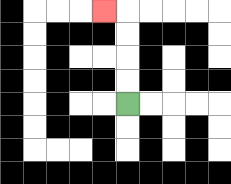{'start': '[5, 4]', 'end': '[4, 0]', 'path_directions': 'U,U,U,U,L', 'path_coordinates': '[[5, 4], [5, 3], [5, 2], [5, 1], [5, 0], [4, 0]]'}